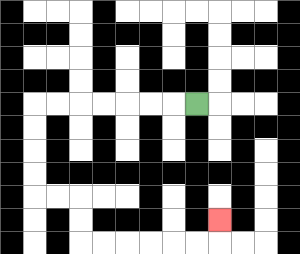{'start': '[8, 4]', 'end': '[9, 9]', 'path_directions': 'L,L,L,L,L,L,L,D,D,D,D,R,R,D,D,R,R,R,R,R,R,U', 'path_coordinates': '[[8, 4], [7, 4], [6, 4], [5, 4], [4, 4], [3, 4], [2, 4], [1, 4], [1, 5], [1, 6], [1, 7], [1, 8], [2, 8], [3, 8], [3, 9], [3, 10], [4, 10], [5, 10], [6, 10], [7, 10], [8, 10], [9, 10], [9, 9]]'}